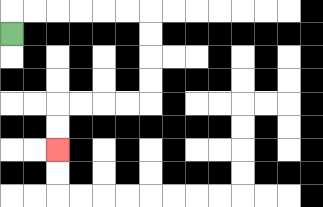{'start': '[0, 1]', 'end': '[2, 6]', 'path_directions': 'U,R,R,R,R,R,R,D,D,D,D,L,L,L,L,D,D', 'path_coordinates': '[[0, 1], [0, 0], [1, 0], [2, 0], [3, 0], [4, 0], [5, 0], [6, 0], [6, 1], [6, 2], [6, 3], [6, 4], [5, 4], [4, 4], [3, 4], [2, 4], [2, 5], [2, 6]]'}